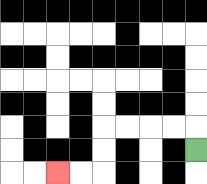{'start': '[8, 6]', 'end': '[2, 7]', 'path_directions': 'U,L,L,L,L,D,D,L,L', 'path_coordinates': '[[8, 6], [8, 5], [7, 5], [6, 5], [5, 5], [4, 5], [4, 6], [4, 7], [3, 7], [2, 7]]'}